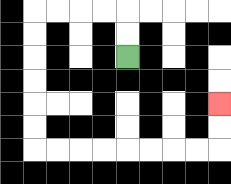{'start': '[5, 2]', 'end': '[9, 4]', 'path_directions': 'U,U,L,L,L,L,D,D,D,D,D,D,R,R,R,R,R,R,R,R,U,U', 'path_coordinates': '[[5, 2], [5, 1], [5, 0], [4, 0], [3, 0], [2, 0], [1, 0], [1, 1], [1, 2], [1, 3], [1, 4], [1, 5], [1, 6], [2, 6], [3, 6], [4, 6], [5, 6], [6, 6], [7, 6], [8, 6], [9, 6], [9, 5], [9, 4]]'}